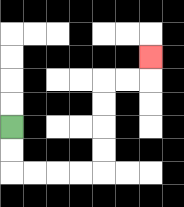{'start': '[0, 5]', 'end': '[6, 2]', 'path_directions': 'D,D,R,R,R,R,U,U,U,U,R,R,U', 'path_coordinates': '[[0, 5], [0, 6], [0, 7], [1, 7], [2, 7], [3, 7], [4, 7], [4, 6], [4, 5], [4, 4], [4, 3], [5, 3], [6, 3], [6, 2]]'}